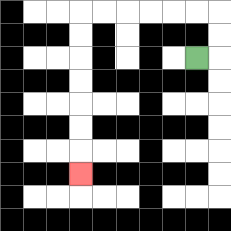{'start': '[8, 2]', 'end': '[3, 7]', 'path_directions': 'R,U,U,L,L,L,L,L,L,D,D,D,D,D,D,D', 'path_coordinates': '[[8, 2], [9, 2], [9, 1], [9, 0], [8, 0], [7, 0], [6, 0], [5, 0], [4, 0], [3, 0], [3, 1], [3, 2], [3, 3], [3, 4], [3, 5], [3, 6], [3, 7]]'}